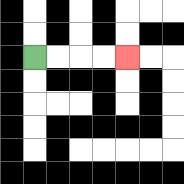{'start': '[1, 2]', 'end': '[5, 2]', 'path_directions': 'R,R,R,R', 'path_coordinates': '[[1, 2], [2, 2], [3, 2], [4, 2], [5, 2]]'}